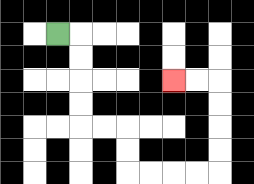{'start': '[2, 1]', 'end': '[7, 3]', 'path_directions': 'R,D,D,D,D,R,R,D,D,R,R,R,R,U,U,U,U,L,L', 'path_coordinates': '[[2, 1], [3, 1], [3, 2], [3, 3], [3, 4], [3, 5], [4, 5], [5, 5], [5, 6], [5, 7], [6, 7], [7, 7], [8, 7], [9, 7], [9, 6], [9, 5], [9, 4], [9, 3], [8, 3], [7, 3]]'}